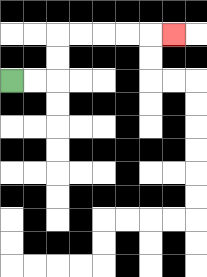{'start': '[0, 3]', 'end': '[7, 1]', 'path_directions': 'R,R,U,U,R,R,R,R,R', 'path_coordinates': '[[0, 3], [1, 3], [2, 3], [2, 2], [2, 1], [3, 1], [4, 1], [5, 1], [6, 1], [7, 1]]'}